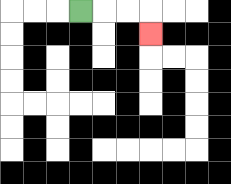{'start': '[3, 0]', 'end': '[6, 1]', 'path_directions': 'R,R,R,D', 'path_coordinates': '[[3, 0], [4, 0], [5, 0], [6, 0], [6, 1]]'}